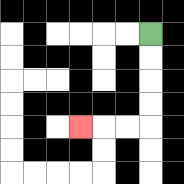{'start': '[6, 1]', 'end': '[3, 5]', 'path_directions': 'D,D,D,D,L,L,L', 'path_coordinates': '[[6, 1], [6, 2], [6, 3], [6, 4], [6, 5], [5, 5], [4, 5], [3, 5]]'}